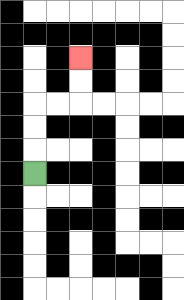{'start': '[1, 7]', 'end': '[3, 2]', 'path_directions': 'U,U,U,R,R,U,U', 'path_coordinates': '[[1, 7], [1, 6], [1, 5], [1, 4], [2, 4], [3, 4], [3, 3], [3, 2]]'}